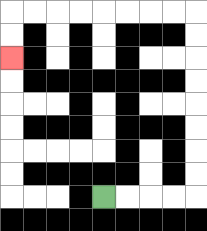{'start': '[4, 8]', 'end': '[0, 2]', 'path_directions': 'R,R,R,R,U,U,U,U,U,U,U,U,L,L,L,L,L,L,L,L,D,D', 'path_coordinates': '[[4, 8], [5, 8], [6, 8], [7, 8], [8, 8], [8, 7], [8, 6], [8, 5], [8, 4], [8, 3], [8, 2], [8, 1], [8, 0], [7, 0], [6, 0], [5, 0], [4, 0], [3, 0], [2, 0], [1, 0], [0, 0], [0, 1], [0, 2]]'}